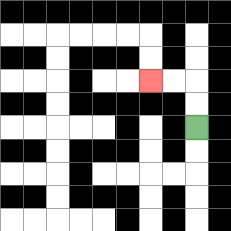{'start': '[8, 5]', 'end': '[6, 3]', 'path_directions': 'U,U,L,L', 'path_coordinates': '[[8, 5], [8, 4], [8, 3], [7, 3], [6, 3]]'}